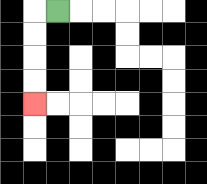{'start': '[2, 0]', 'end': '[1, 4]', 'path_directions': 'L,D,D,D,D', 'path_coordinates': '[[2, 0], [1, 0], [1, 1], [1, 2], [1, 3], [1, 4]]'}